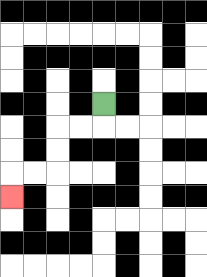{'start': '[4, 4]', 'end': '[0, 8]', 'path_directions': 'D,L,L,D,D,L,L,D', 'path_coordinates': '[[4, 4], [4, 5], [3, 5], [2, 5], [2, 6], [2, 7], [1, 7], [0, 7], [0, 8]]'}